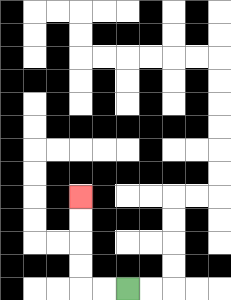{'start': '[5, 12]', 'end': '[3, 8]', 'path_directions': 'L,L,U,U,U,U', 'path_coordinates': '[[5, 12], [4, 12], [3, 12], [3, 11], [3, 10], [3, 9], [3, 8]]'}